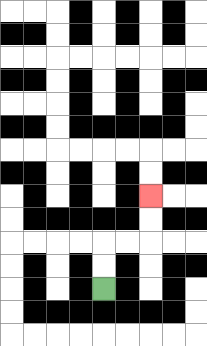{'start': '[4, 12]', 'end': '[6, 8]', 'path_directions': 'U,U,R,R,U,U', 'path_coordinates': '[[4, 12], [4, 11], [4, 10], [5, 10], [6, 10], [6, 9], [6, 8]]'}